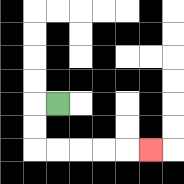{'start': '[2, 4]', 'end': '[6, 6]', 'path_directions': 'L,D,D,R,R,R,R,R', 'path_coordinates': '[[2, 4], [1, 4], [1, 5], [1, 6], [2, 6], [3, 6], [4, 6], [5, 6], [6, 6]]'}